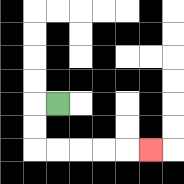{'start': '[2, 4]', 'end': '[6, 6]', 'path_directions': 'L,D,D,R,R,R,R,R', 'path_coordinates': '[[2, 4], [1, 4], [1, 5], [1, 6], [2, 6], [3, 6], [4, 6], [5, 6], [6, 6]]'}